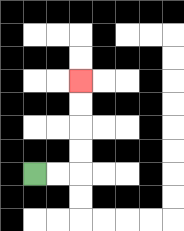{'start': '[1, 7]', 'end': '[3, 3]', 'path_directions': 'R,R,U,U,U,U', 'path_coordinates': '[[1, 7], [2, 7], [3, 7], [3, 6], [3, 5], [3, 4], [3, 3]]'}